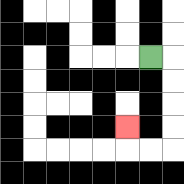{'start': '[6, 2]', 'end': '[5, 5]', 'path_directions': 'R,D,D,D,D,L,L,U', 'path_coordinates': '[[6, 2], [7, 2], [7, 3], [7, 4], [7, 5], [7, 6], [6, 6], [5, 6], [5, 5]]'}